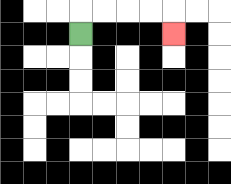{'start': '[3, 1]', 'end': '[7, 1]', 'path_directions': 'U,R,R,R,R,D', 'path_coordinates': '[[3, 1], [3, 0], [4, 0], [5, 0], [6, 0], [7, 0], [7, 1]]'}